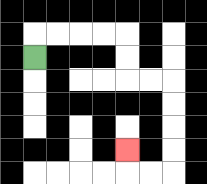{'start': '[1, 2]', 'end': '[5, 6]', 'path_directions': 'U,R,R,R,R,D,D,R,R,D,D,D,D,L,L,U', 'path_coordinates': '[[1, 2], [1, 1], [2, 1], [3, 1], [4, 1], [5, 1], [5, 2], [5, 3], [6, 3], [7, 3], [7, 4], [7, 5], [7, 6], [7, 7], [6, 7], [5, 7], [5, 6]]'}